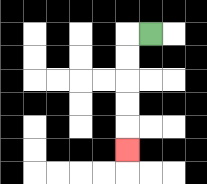{'start': '[6, 1]', 'end': '[5, 6]', 'path_directions': 'L,D,D,D,D,D', 'path_coordinates': '[[6, 1], [5, 1], [5, 2], [5, 3], [5, 4], [5, 5], [5, 6]]'}